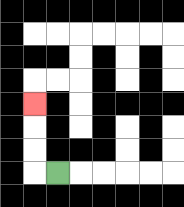{'start': '[2, 7]', 'end': '[1, 4]', 'path_directions': 'L,U,U,U', 'path_coordinates': '[[2, 7], [1, 7], [1, 6], [1, 5], [1, 4]]'}